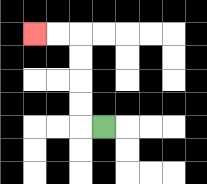{'start': '[4, 5]', 'end': '[1, 1]', 'path_directions': 'L,U,U,U,U,L,L', 'path_coordinates': '[[4, 5], [3, 5], [3, 4], [3, 3], [3, 2], [3, 1], [2, 1], [1, 1]]'}